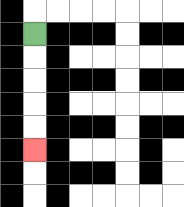{'start': '[1, 1]', 'end': '[1, 6]', 'path_directions': 'D,D,D,D,D', 'path_coordinates': '[[1, 1], [1, 2], [1, 3], [1, 4], [1, 5], [1, 6]]'}